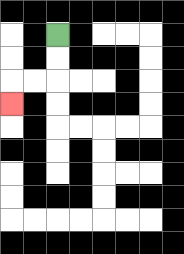{'start': '[2, 1]', 'end': '[0, 4]', 'path_directions': 'D,D,L,L,D', 'path_coordinates': '[[2, 1], [2, 2], [2, 3], [1, 3], [0, 3], [0, 4]]'}